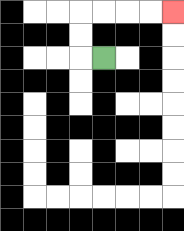{'start': '[4, 2]', 'end': '[7, 0]', 'path_directions': 'L,U,U,R,R,R,R', 'path_coordinates': '[[4, 2], [3, 2], [3, 1], [3, 0], [4, 0], [5, 0], [6, 0], [7, 0]]'}